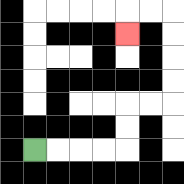{'start': '[1, 6]', 'end': '[5, 1]', 'path_directions': 'R,R,R,R,U,U,R,R,U,U,U,U,L,L,D', 'path_coordinates': '[[1, 6], [2, 6], [3, 6], [4, 6], [5, 6], [5, 5], [5, 4], [6, 4], [7, 4], [7, 3], [7, 2], [7, 1], [7, 0], [6, 0], [5, 0], [5, 1]]'}